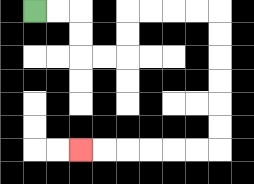{'start': '[1, 0]', 'end': '[3, 6]', 'path_directions': 'R,R,D,D,R,R,U,U,R,R,R,R,D,D,D,D,D,D,L,L,L,L,L,L', 'path_coordinates': '[[1, 0], [2, 0], [3, 0], [3, 1], [3, 2], [4, 2], [5, 2], [5, 1], [5, 0], [6, 0], [7, 0], [8, 0], [9, 0], [9, 1], [9, 2], [9, 3], [9, 4], [9, 5], [9, 6], [8, 6], [7, 6], [6, 6], [5, 6], [4, 6], [3, 6]]'}